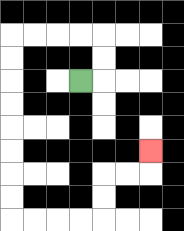{'start': '[3, 3]', 'end': '[6, 6]', 'path_directions': 'R,U,U,L,L,L,L,D,D,D,D,D,D,D,D,R,R,R,R,U,U,R,R,U', 'path_coordinates': '[[3, 3], [4, 3], [4, 2], [4, 1], [3, 1], [2, 1], [1, 1], [0, 1], [0, 2], [0, 3], [0, 4], [0, 5], [0, 6], [0, 7], [0, 8], [0, 9], [1, 9], [2, 9], [3, 9], [4, 9], [4, 8], [4, 7], [5, 7], [6, 7], [6, 6]]'}